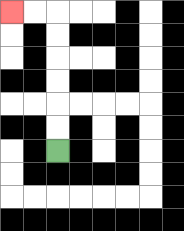{'start': '[2, 6]', 'end': '[0, 0]', 'path_directions': 'U,U,U,U,U,U,L,L', 'path_coordinates': '[[2, 6], [2, 5], [2, 4], [2, 3], [2, 2], [2, 1], [2, 0], [1, 0], [0, 0]]'}